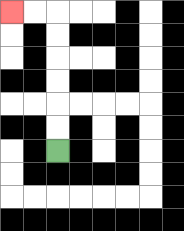{'start': '[2, 6]', 'end': '[0, 0]', 'path_directions': 'U,U,U,U,U,U,L,L', 'path_coordinates': '[[2, 6], [2, 5], [2, 4], [2, 3], [2, 2], [2, 1], [2, 0], [1, 0], [0, 0]]'}